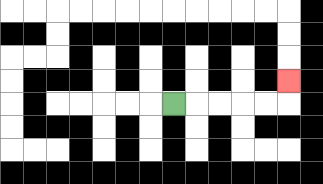{'start': '[7, 4]', 'end': '[12, 3]', 'path_directions': 'R,R,R,R,R,U', 'path_coordinates': '[[7, 4], [8, 4], [9, 4], [10, 4], [11, 4], [12, 4], [12, 3]]'}